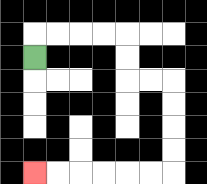{'start': '[1, 2]', 'end': '[1, 7]', 'path_directions': 'U,R,R,R,R,D,D,R,R,D,D,D,D,L,L,L,L,L,L', 'path_coordinates': '[[1, 2], [1, 1], [2, 1], [3, 1], [4, 1], [5, 1], [5, 2], [5, 3], [6, 3], [7, 3], [7, 4], [7, 5], [7, 6], [7, 7], [6, 7], [5, 7], [4, 7], [3, 7], [2, 7], [1, 7]]'}